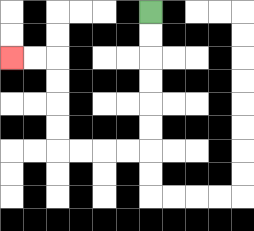{'start': '[6, 0]', 'end': '[0, 2]', 'path_directions': 'D,D,D,D,D,D,L,L,L,L,U,U,U,U,L,L', 'path_coordinates': '[[6, 0], [6, 1], [6, 2], [6, 3], [6, 4], [6, 5], [6, 6], [5, 6], [4, 6], [3, 6], [2, 6], [2, 5], [2, 4], [2, 3], [2, 2], [1, 2], [0, 2]]'}